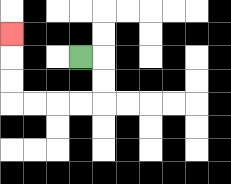{'start': '[3, 2]', 'end': '[0, 1]', 'path_directions': 'R,D,D,L,L,L,L,U,U,U', 'path_coordinates': '[[3, 2], [4, 2], [4, 3], [4, 4], [3, 4], [2, 4], [1, 4], [0, 4], [0, 3], [0, 2], [0, 1]]'}